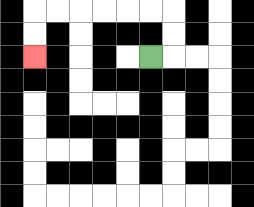{'start': '[6, 2]', 'end': '[1, 2]', 'path_directions': 'R,U,U,L,L,L,L,L,L,D,D', 'path_coordinates': '[[6, 2], [7, 2], [7, 1], [7, 0], [6, 0], [5, 0], [4, 0], [3, 0], [2, 0], [1, 0], [1, 1], [1, 2]]'}